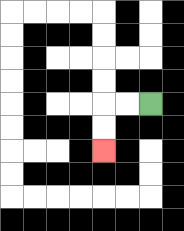{'start': '[6, 4]', 'end': '[4, 6]', 'path_directions': 'L,L,D,D', 'path_coordinates': '[[6, 4], [5, 4], [4, 4], [4, 5], [4, 6]]'}